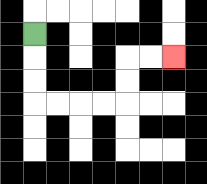{'start': '[1, 1]', 'end': '[7, 2]', 'path_directions': 'D,D,D,R,R,R,R,U,U,R,R', 'path_coordinates': '[[1, 1], [1, 2], [1, 3], [1, 4], [2, 4], [3, 4], [4, 4], [5, 4], [5, 3], [5, 2], [6, 2], [7, 2]]'}